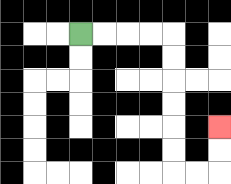{'start': '[3, 1]', 'end': '[9, 5]', 'path_directions': 'R,R,R,R,D,D,D,D,D,D,R,R,U,U', 'path_coordinates': '[[3, 1], [4, 1], [5, 1], [6, 1], [7, 1], [7, 2], [7, 3], [7, 4], [7, 5], [7, 6], [7, 7], [8, 7], [9, 7], [9, 6], [9, 5]]'}